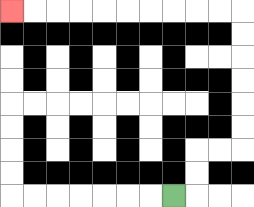{'start': '[7, 8]', 'end': '[0, 0]', 'path_directions': 'R,U,U,R,R,U,U,U,U,U,U,L,L,L,L,L,L,L,L,L,L', 'path_coordinates': '[[7, 8], [8, 8], [8, 7], [8, 6], [9, 6], [10, 6], [10, 5], [10, 4], [10, 3], [10, 2], [10, 1], [10, 0], [9, 0], [8, 0], [7, 0], [6, 0], [5, 0], [4, 0], [3, 0], [2, 0], [1, 0], [0, 0]]'}